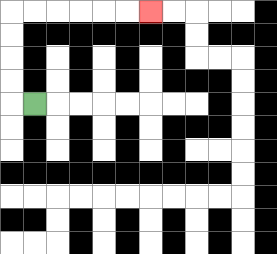{'start': '[1, 4]', 'end': '[6, 0]', 'path_directions': 'L,U,U,U,U,R,R,R,R,R,R', 'path_coordinates': '[[1, 4], [0, 4], [0, 3], [0, 2], [0, 1], [0, 0], [1, 0], [2, 0], [3, 0], [4, 0], [5, 0], [6, 0]]'}